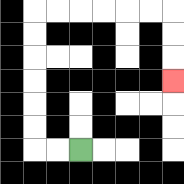{'start': '[3, 6]', 'end': '[7, 3]', 'path_directions': 'L,L,U,U,U,U,U,U,R,R,R,R,R,R,D,D,D', 'path_coordinates': '[[3, 6], [2, 6], [1, 6], [1, 5], [1, 4], [1, 3], [1, 2], [1, 1], [1, 0], [2, 0], [3, 0], [4, 0], [5, 0], [6, 0], [7, 0], [7, 1], [7, 2], [7, 3]]'}